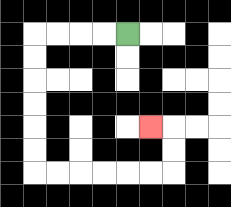{'start': '[5, 1]', 'end': '[6, 5]', 'path_directions': 'L,L,L,L,D,D,D,D,D,D,R,R,R,R,R,R,U,U,L', 'path_coordinates': '[[5, 1], [4, 1], [3, 1], [2, 1], [1, 1], [1, 2], [1, 3], [1, 4], [1, 5], [1, 6], [1, 7], [2, 7], [3, 7], [4, 7], [5, 7], [6, 7], [7, 7], [7, 6], [7, 5], [6, 5]]'}